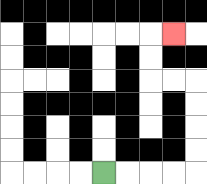{'start': '[4, 7]', 'end': '[7, 1]', 'path_directions': 'R,R,R,R,U,U,U,U,L,L,U,U,R', 'path_coordinates': '[[4, 7], [5, 7], [6, 7], [7, 7], [8, 7], [8, 6], [8, 5], [8, 4], [8, 3], [7, 3], [6, 3], [6, 2], [6, 1], [7, 1]]'}